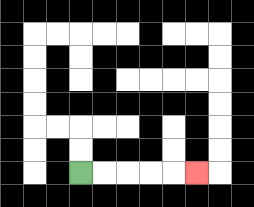{'start': '[3, 7]', 'end': '[8, 7]', 'path_directions': 'R,R,R,R,R', 'path_coordinates': '[[3, 7], [4, 7], [5, 7], [6, 7], [7, 7], [8, 7]]'}